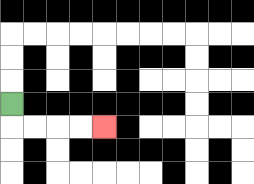{'start': '[0, 4]', 'end': '[4, 5]', 'path_directions': 'D,R,R,R,R', 'path_coordinates': '[[0, 4], [0, 5], [1, 5], [2, 5], [3, 5], [4, 5]]'}